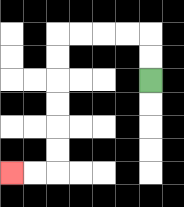{'start': '[6, 3]', 'end': '[0, 7]', 'path_directions': 'U,U,L,L,L,L,D,D,D,D,D,D,L,L', 'path_coordinates': '[[6, 3], [6, 2], [6, 1], [5, 1], [4, 1], [3, 1], [2, 1], [2, 2], [2, 3], [2, 4], [2, 5], [2, 6], [2, 7], [1, 7], [0, 7]]'}